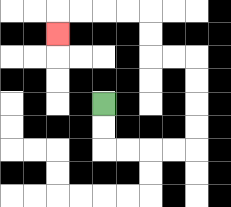{'start': '[4, 4]', 'end': '[2, 1]', 'path_directions': 'D,D,R,R,R,R,U,U,U,U,L,L,U,U,L,L,L,L,D', 'path_coordinates': '[[4, 4], [4, 5], [4, 6], [5, 6], [6, 6], [7, 6], [8, 6], [8, 5], [8, 4], [8, 3], [8, 2], [7, 2], [6, 2], [6, 1], [6, 0], [5, 0], [4, 0], [3, 0], [2, 0], [2, 1]]'}